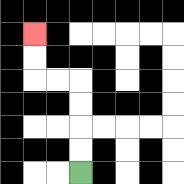{'start': '[3, 7]', 'end': '[1, 1]', 'path_directions': 'U,U,U,U,L,L,U,U', 'path_coordinates': '[[3, 7], [3, 6], [3, 5], [3, 4], [3, 3], [2, 3], [1, 3], [1, 2], [1, 1]]'}